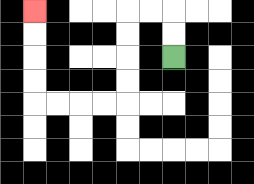{'start': '[7, 2]', 'end': '[1, 0]', 'path_directions': 'U,U,L,L,D,D,D,D,L,L,L,L,U,U,U,U', 'path_coordinates': '[[7, 2], [7, 1], [7, 0], [6, 0], [5, 0], [5, 1], [5, 2], [5, 3], [5, 4], [4, 4], [3, 4], [2, 4], [1, 4], [1, 3], [1, 2], [1, 1], [1, 0]]'}